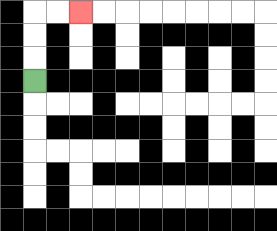{'start': '[1, 3]', 'end': '[3, 0]', 'path_directions': 'U,U,U,R,R', 'path_coordinates': '[[1, 3], [1, 2], [1, 1], [1, 0], [2, 0], [3, 0]]'}